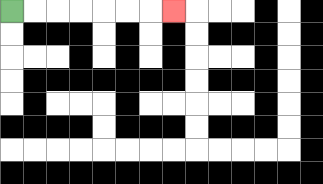{'start': '[0, 0]', 'end': '[7, 0]', 'path_directions': 'R,R,R,R,R,R,R', 'path_coordinates': '[[0, 0], [1, 0], [2, 0], [3, 0], [4, 0], [5, 0], [6, 0], [7, 0]]'}